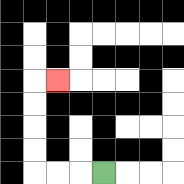{'start': '[4, 7]', 'end': '[2, 3]', 'path_directions': 'L,L,L,U,U,U,U,R', 'path_coordinates': '[[4, 7], [3, 7], [2, 7], [1, 7], [1, 6], [1, 5], [1, 4], [1, 3], [2, 3]]'}